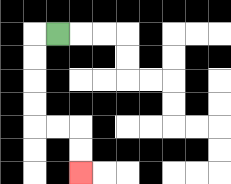{'start': '[2, 1]', 'end': '[3, 7]', 'path_directions': 'L,D,D,D,D,R,R,D,D', 'path_coordinates': '[[2, 1], [1, 1], [1, 2], [1, 3], [1, 4], [1, 5], [2, 5], [3, 5], [3, 6], [3, 7]]'}